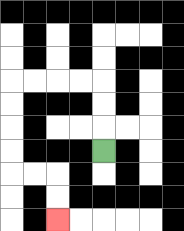{'start': '[4, 6]', 'end': '[2, 9]', 'path_directions': 'U,U,U,L,L,L,L,D,D,D,D,R,R,D,D', 'path_coordinates': '[[4, 6], [4, 5], [4, 4], [4, 3], [3, 3], [2, 3], [1, 3], [0, 3], [0, 4], [0, 5], [0, 6], [0, 7], [1, 7], [2, 7], [2, 8], [2, 9]]'}